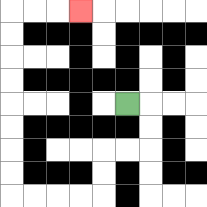{'start': '[5, 4]', 'end': '[3, 0]', 'path_directions': 'R,D,D,L,L,D,D,L,L,L,L,U,U,U,U,U,U,U,U,R,R,R', 'path_coordinates': '[[5, 4], [6, 4], [6, 5], [6, 6], [5, 6], [4, 6], [4, 7], [4, 8], [3, 8], [2, 8], [1, 8], [0, 8], [0, 7], [0, 6], [0, 5], [0, 4], [0, 3], [0, 2], [0, 1], [0, 0], [1, 0], [2, 0], [3, 0]]'}